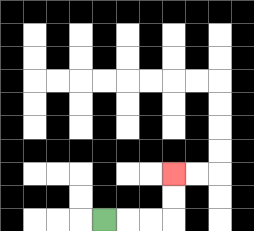{'start': '[4, 9]', 'end': '[7, 7]', 'path_directions': 'R,R,R,U,U', 'path_coordinates': '[[4, 9], [5, 9], [6, 9], [7, 9], [7, 8], [7, 7]]'}